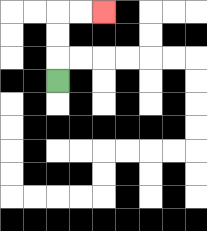{'start': '[2, 3]', 'end': '[4, 0]', 'path_directions': 'U,U,U,R,R', 'path_coordinates': '[[2, 3], [2, 2], [2, 1], [2, 0], [3, 0], [4, 0]]'}